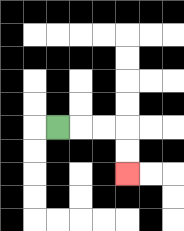{'start': '[2, 5]', 'end': '[5, 7]', 'path_directions': 'R,R,R,D,D', 'path_coordinates': '[[2, 5], [3, 5], [4, 5], [5, 5], [5, 6], [5, 7]]'}